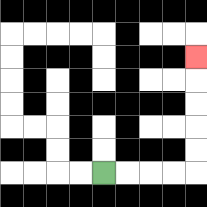{'start': '[4, 7]', 'end': '[8, 2]', 'path_directions': 'R,R,R,R,U,U,U,U,U', 'path_coordinates': '[[4, 7], [5, 7], [6, 7], [7, 7], [8, 7], [8, 6], [8, 5], [8, 4], [8, 3], [8, 2]]'}